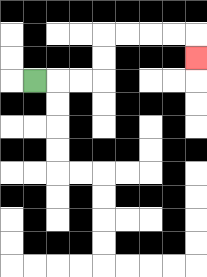{'start': '[1, 3]', 'end': '[8, 2]', 'path_directions': 'R,R,R,U,U,R,R,R,R,D', 'path_coordinates': '[[1, 3], [2, 3], [3, 3], [4, 3], [4, 2], [4, 1], [5, 1], [6, 1], [7, 1], [8, 1], [8, 2]]'}